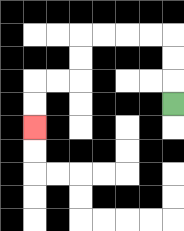{'start': '[7, 4]', 'end': '[1, 5]', 'path_directions': 'U,U,U,L,L,L,L,D,D,L,L,D,D', 'path_coordinates': '[[7, 4], [7, 3], [7, 2], [7, 1], [6, 1], [5, 1], [4, 1], [3, 1], [3, 2], [3, 3], [2, 3], [1, 3], [1, 4], [1, 5]]'}